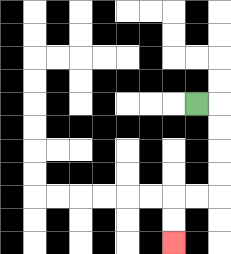{'start': '[8, 4]', 'end': '[7, 10]', 'path_directions': 'R,D,D,D,D,L,L,D,D', 'path_coordinates': '[[8, 4], [9, 4], [9, 5], [9, 6], [9, 7], [9, 8], [8, 8], [7, 8], [7, 9], [7, 10]]'}